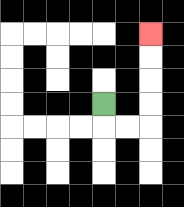{'start': '[4, 4]', 'end': '[6, 1]', 'path_directions': 'D,R,R,U,U,U,U', 'path_coordinates': '[[4, 4], [4, 5], [5, 5], [6, 5], [6, 4], [6, 3], [6, 2], [6, 1]]'}